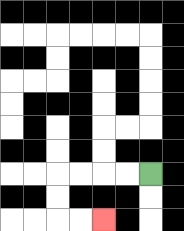{'start': '[6, 7]', 'end': '[4, 9]', 'path_directions': 'L,L,L,L,D,D,R,R', 'path_coordinates': '[[6, 7], [5, 7], [4, 7], [3, 7], [2, 7], [2, 8], [2, 9], [3, 9], [4, 9]]'}